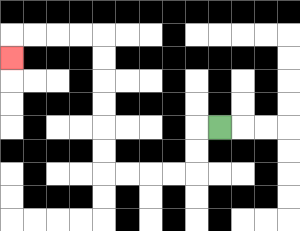{'start': '[9, 5]', 'end': '[0, 2]', 'path_directions': 'L,D,D,L,L,L,L,U,U,U,U,U,U,L,L,L,L,D', 'path_coordinates': '[[9, 5], [8, 5], [8, 6], [8, 7], [7, 7], [6, 7], [5, 7], [4, 7], [4, 6], [4, 5], [4, 4], [4, 3], [4, 2], [4, 1], [3, 1], [2, 1], [1, 1], [0, 1], [0, 2]]'}